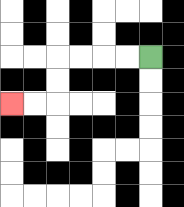{'start': '[6, 2]', 'end': '[0, 4]', 'path_directions': 'L,L,L,L,D,D,L,L', 'path_coordinates': '[[6, 2], [5, 2], [4, 2], [3, 2], [2, 2], [2, 3], [2, 4], [1, 4], [0, 4]]'}